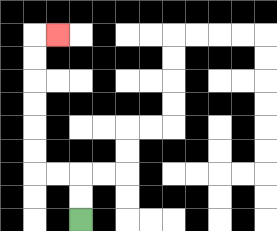{'start': '[3, 9]', 'end': '[2, 1]', 'path_directions': 'U,U,L,L,U,U,U,U,U,U,R', 'path_coordinates': '[[3, 9], [3, 8], [3, 7], [2, 7], [1, 7], [1, 6], [1, 5], [1, 4], [1, 3], [1, 2], [1, 1], [2, 1]]'}